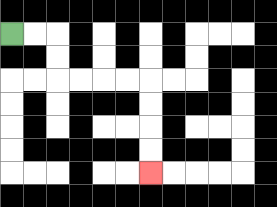{'start': '[0, 1]', 'end': '[6, 7]', 'path_directions': 'R,R,D,D,R,R,R,R,D,D,D,D', 'path_coordinates': '[[0, 1], [1, 1], [2, 1], [2, 2], [2, 3], [3, 3], [4, 3], [5, 3], [6, 3], [6, 4], [6, 5], [6, 6], [6, 7]]'}